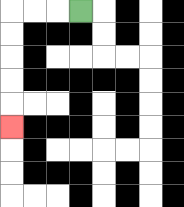{'start': '[3, 0]', 'end': '[0, 5]', 'path_directions': 'L,L,L,D,D,D,D,D', 'path_coordinates': '[[3, 0], [2, 0], [1, 0], [0, 0], [0, 1], [0, 2], [0, 3], [0, 4], [0, 5]]'}